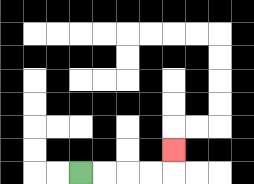{'start': '[3, 7]', 'end': '[7, 6]', 'path_directions': 'R,R,R,R,U', 'path_coordinates': '[[3, 7], [4, 7], [5, 7], [6, 7], [7, 7], [7, 6]]'}